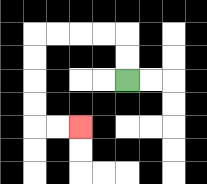{'start': '[5, 3]', 'end': '[3, 5]', 'path_directions': 'U,U,L,L,L,L,D,D,D,D,R,R', 'path_coordinates': '[[5, 3], [5, 2], [5, 1], [4, 1], [3, 1], [2, 1], [1, 1], [1, 2], [1, 3], [1, 4], [1, 5], [2, 5], [3, 5]]'}